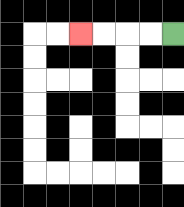{'start': '[7, 1]', 'end': '[3, 1]', 'path_directions': 'L,L,L,L', 'path_coordinates': '[[7, 1], [6, 1], [5, 1], [4, 1], [3, 1]]'}